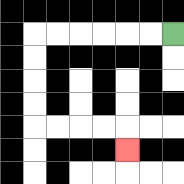{'start': '[7, 1]', 'end': '[5, 6]', 'path_directions': 'L,L,L,L,L,L,D,D,D,D,R,R,R,R,D', 'path_coordinates': '[[7, 1], [6, 1], [5, 1], [4, 1], [3, 1], [2, 1], [1, 1], [1, 2], [1, 3], [1, 4], [1, 5], [2, 5], [3, 5], [4, 5], [5, 5], [5, 6]]'}